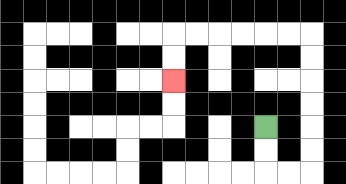{'start': '[11, 5]', 'end': '[7, 3]', 'path_directions': 'D,D,R,R,U,U,U,U,U,U,L,L,L,L,L,L,D,D', 'path_coordinates': '[[11, 5], [11, 6], [11, 7], [12, 7], [13, 7], [13, 6], [13, 5], [13, 4], [13, 3], [13, 2], [13, 1], [12, 1], [11, 1], [10, 1], [9, 1], [8, 1], [7, 1], [7, 2], [7, 3]]'}